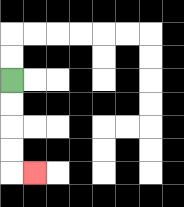{'start': '[0, 3]', 'end': '[1, 7]', 'path_directions': 'D,D,D,D,R', 'path_coordinates': '[[0, 3], [0, 4], [0, 5], [0, 6], [0, 7], [1, 7]]'}